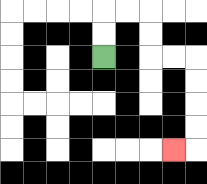{'start': '[4, 2]', 'end': '[7, 6]', 'path_directions': 'U,U,R,R,D,D,R,R,D,D,D,D,L', 'path_coordinates': '[[4, 2], [4, 1], [4, 0], [5, 0], [6, 0], [6, 1], [6, 2], [7, 2], [8, 2], [8, 3], [8, 4], [8, 5], [8, 6], [7, 6]]'}